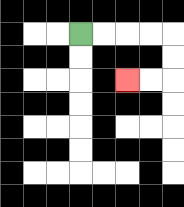{'start': '[3, 1]', 'end': '[5, 3]', 'path_directions': 'R,R,R,R,D,D,L,L', 'path_coordinates': '[[3, 1], [4, 1], [5, 1], [6, 1], [7, 1], [7, 2], [7, 3], [6, 3], [5, 3]]'}